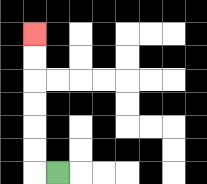{'start': '[2, 7]', 'end': '[1, 1]', 'path_directions': 'L,U,U,U,U,U,U', 'path_coordinates': '[[2, 7], [1, 7], [1, 6], [1, 5], [1, 4], [1, 3], [1, 2], [1, 1]]'}